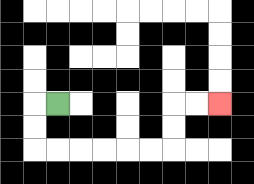{'start': '[2, 4]', 'end': '[9, 4]', 'path_directions': 'L,D,D,R,R,R,R,R,R,U,U,R,R', 'path_coordinates': '[[2, 4], [1, 4], [1, 5], [1, 6], [2, 6], [3, 6], [4, 6], [5, 6], [6, 6], [7, 6], [7, 5], [7, 4], [8, 4], [9, 4]]'}